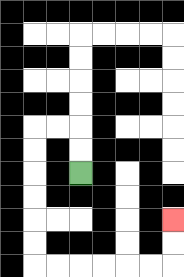{'start': '[3, 7]', 'end': '[7, 9]', 'path_directions': 'U,U,L,L,D,D,D,D,D,D,R,R,R,R,R,R,U,U', 'path_coordinates': '[[3, 7], [3, 6], [3, 5], [2, 5], [1, 5], [1, 6], [1, 7], [1, 8], [1, 9], [1, 10], [1, 11], [2, 11], [3, 11], [4, 11], [5, 11], [6, 11], [7, 11], [7, 10], [7, 9]]'}